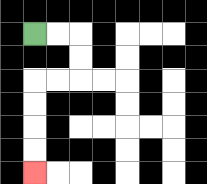{'start': '[1, 1]', 'end': '[1, 7]', 'path_directions': 'R,R,D,D,L,L,D,D,D,D', 'path_coordinates': '[[1, 1], [2, 1], [3, 1], [3, 2], [3, 3], [2, 3], [1, 3], [1, 4], [1, 5], [1, 6], [1, 7]]'}